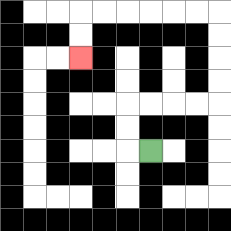{'start': '[6, 6]', 'end': '[3, 2]', 'path_directions': 'L,U,U,R,R,R,R,U,U,U,U,L,L,L,L,L,L,D,D', 'path_coordinates': '[[6, 6], [5, 6], [5, 5], [5, 4], [6, 4], [7, 4], [8, 4], [9, 4], [9, 3], [9, 2], [9, 1], [9, 0], [8, 0], [7, 0], [6, 0], [5, 0], [4, 0], [3, 0], [3, 1], [3, 2]]'}